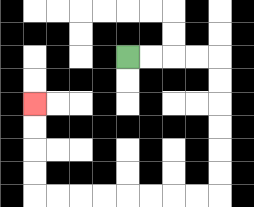{'start': '[5, 2]', 'end': '[1, 4]', 'path_directions': 'R,R,R,R,D,D,D,D,D,D,L,L,L,L,L,L,L,L,U,U,U,U', 'path_coordinates': '[[5, 2], [6, 2], [7, 2], [8, 2], [9, 2], [9, 3], [9, 4], [9, 5], [9, 6], [9, 7], [9, 8], [8, 8], [7, 8], [6, 8], [5, 8], [4, 8], [3, 8], [2, 8], [1, 8], [1, 7], [1, 6], [1, 5], [1, 4]]'}